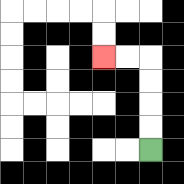{'start': '[6, 6]', 'end': '[4, 2]', 'path_directions': 'U,U,U,U,L,L', 'path_coordinates': '[[6, 6], [6, 5], [6, 4], [6, 3], [6, 2], [5, 2], [4, 2]]'}